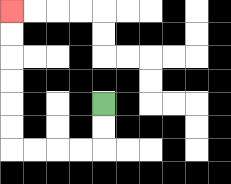{'start': '[4, 4]', 'end': '[0, 0]', 'path_directions': 'D,D,L,L,L,L,U,U,U,U,U,U', 'path_coordinates': '[[4, 4], [4, 5], [4, 6], [3, 6], [2, 6], [1, 6], [0, 6], [0, 5], [0, 4], [0, 3], [0, 2], [0, 1], [0, 0]]'}